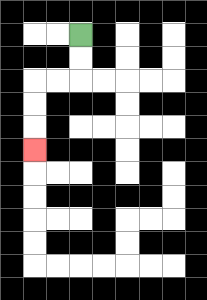{'start': '[3, 1]', 'end': '[1, 6]', 'path_directions': 'D,D,L,L,D,D,D', 'path_coordinates': '[[3, 1], [3, 2], [3, 3], [2, 3], [1, 3], [1, 4], [1, 5], [1, 6]]'}